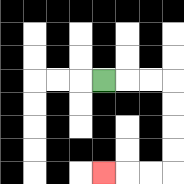{'start': '[4, 3]', 'end': '[4, 7]', 'path_directions': 'R,R,R,D,D,D,D,L,L,L', 'path_coordinates': '[[4, 3], [5, 3], [6, 3], [7, 3], [7, 4], [7, 5], [7, 6], [7, 7], [6, 7], [5, 7], [4, 7]]'}